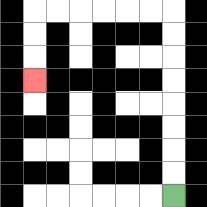{'start': '[7, 8]', 'end': '[1, 3]', 'path_directions': 'U,U,U,U,U,U,U,U,L,L,L,L,L,L,D,D,D', 'path_coordinates': '[[7, 8], [7, 7], [7, 6], [7, 5], [7, 4], [7, 3], [7, 2], [7, 1], [7, 0], [6, 0], [5, 0], [4, 0], [3, 0], [2, 0], [1, 0], [1, 1], [1, 2], [1, 3]]'}